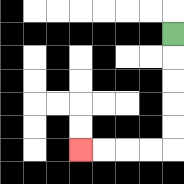{'start': '[7, 1]', 'end': '[3, 6]', 'path_directions': 'D,D,D,D,D,L,L,L,L', 'path_coordinates': '[[7, 1], [7, 2], [7, 3], [7, 4], [7, 5], [7, 6], [6, 6], [5, 6], [4, 6], [3, 6]]'}